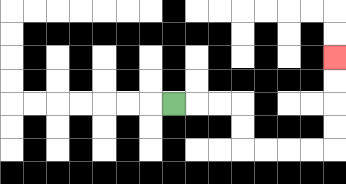{'start': '[7, 4]', 'end': '[14, 2]', 'path_directions': 'R,R,R,D,D,R,R,R,R,U,U,U,U', 'path_coordinates': '[[7, 4], [8, 4], [9, 4], [10, 4], [10, 5], [10, 6], [11, 6], [12, 6], [13, 6], [14, 6], [14, 5], [14, 4], [14, 3], [14, 2]]'}